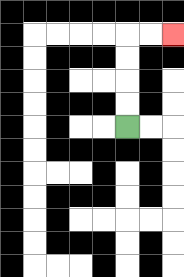{'start': '[5, 5]', 'end': '[7, 1]', 'path_directions': 'U,U,U,U,R,R', 'path_coordinates': '[[5, 5], [5, 4], [5, 3], [5, 2], [5, 1], [6, 1], [7, 1]]'}